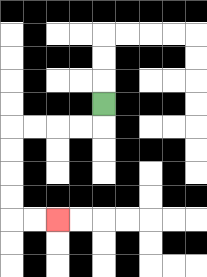{'start': '[4, 4]', 'end': '[2, 9]', 'path_directions': 'D,L,L,L,L,D,D,D,D,R,R', 'path_coordinates': '[[4, 4], [4, 5], [3, 5], [2, 5], [1, 5], [0, 5], [0, 6], [0, 7], [0, 8], [0, 9], [1, 9], [2, 9]]'}